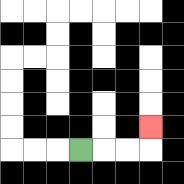{'start': '[3, 6]', 'end': '[6, 5]', 'path_directions': 'R,R,R,U', 'path_coordinates': '[[3, 6], [4, 6], [5, 6], [6, 6], [6, 5]]'}